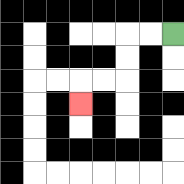{'start': '[7, 1]', 'end': '[3, 4]', 'path_directions': 'L,L,D,D,L,L,D', 'path_coordinates': '[[7, 1], [6, 1], [5, 1], [5, 2], [5, 3], [4, 3], [3, 3], [3, 4]]'}